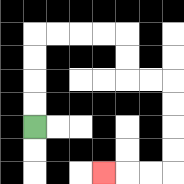{'start': '[1, 5]', 'end': '[4, 7]', 'path_directions': 'U,U,U,U,R,R,R,R,D,D,R,R,D,D,D,D,L,L,L', 'path_coordinates': '[[1, 5], [1, 4], [1, 3], [1, 2], [1, 1], [2, 1], [3, 1], [4, 1], [5, 1], [5, 2], [5, 3], [6, 3], [7, 3], [7, 4], [7, 5], [7, 6], [7, 7], [6, 7], [5, 7], [4, 7]]'}